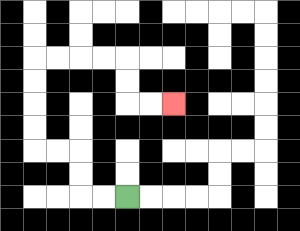{'start': '[5, 8]', 'end': '[7, 4]', 'path_directions': 'L,L,U,U,L,L,U,U,U,U,R,R,R,R,D,D,R,R', 'path_coordinates': '[[5, 8], [4, 8], [3, 8], [3, 7], [3, 6], [2, 6], [1, 6], [1, 5], [1, 4], [1, 3], [1, 2], [2, 2], [3, 2], [4, 2], [5, 2], [5, 3], [5, 4], [6, 4], [7, 4]]'}